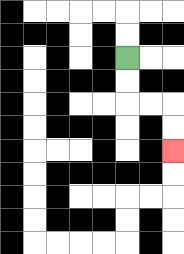{'start': '[5, 2]', 'end': '[7, 6]', 'path_directions': 'D,D,R,R,D,D', 'path_coordinates': '[[5, 2], [5, 3], [5, 4], [6, 4], [7, 4], [7, 5], [7, 6]]'}